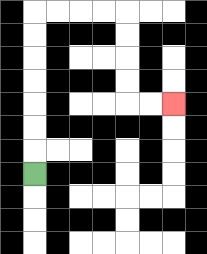{'start': '[1, 7]', 'end': '[7, 4]', 'path_directions': 'U,U,U,U,U,U,U,R,R,R,R,D,D,D,D,R,R', 'path_coordinates': '[[1, 7], [1, 6], [1, 5], [1, 4], [1, 3], [1, 2], [1, 1], [1, 0], [2, 0], [3, 0], [4, 0], [5, 0], [5, 1], [5, 2], [5, 3], [5, 4], [6, 4], [7, 4]]'}